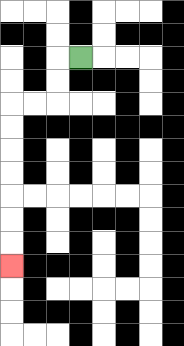{'start': '[3, 2]', 'end': '[0, 11]', 'path_directions': 'L,D,D,L,L,D,D,D,D,D,D,D', 'path_coordinates': '[[3, 2], [2, 2], [2, 3], [2, 4], [1, 4], [0, 4], [0, 5], [0, 6], [0, 7], [0, 8], [0, 9], [0, 10], [0, 11]]'}